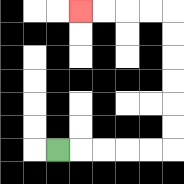{'start': '[2, 6]', 'end': '[3, 0]', 'path_directions': 'R,R,R,R,R,U,U,U,U,U,U,L,L,L,L', 'path_coordinates': '[[2, 6], [3, 6], [4, 6], [5, 6], [6, 6], [7, 6], [7, 5], [7, 4], [7, 3], [7, 2], [7, 1], [7, 0], [6, 0], [5, 0], [4, 0], [3, 0]]'}